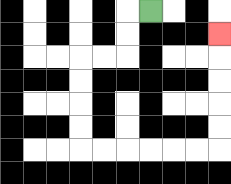{'start': '[6, 0]', 'end': '[9, 1]', 'path_directions': 'L,D,D,L,L,D,D,D,D,R,R,R,R,R,R,U,U,U,U,U', 'path_coordinates': '[[6, 0], [5, 0], [5, 1], [5, 2], [4, 2], [3, 2], [3, 3], [3, 4], [3, 5], [3, 6], [4, 6], [5, 6], [6, 6], [7, 6], [8, 6], [9, 6], [9, 5], [9, 4], [9, 3], [9, 2], [9, 1]]'}